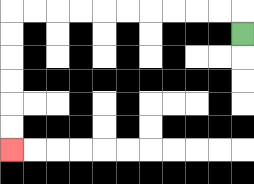{'start': '[10, 1]', 'end': '[0, 6]', 'path_directions': 'U,L,L,L,L,L,L,L,L,L,L,D,D,D,D,D,D', 'path_coordinates': '[[10, 1], [10, 0], [9, 0], [8, 0], [7, 0], [6, 0], [5, 0], [4, 0], [3, 0], [2, 0], [1, 0], [0, 0], [0, 1], [0, 2], [0, 3], [0, 4], [0, 5], [0, 6]]'}